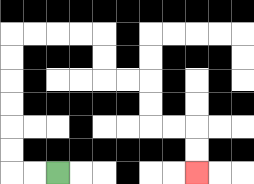{'start': '[2, 7]', 'end': '[8, 7]', 'path_directions': 'L,L,U,U,U,U,U,U,R,R,R,R,D,D,R,R,D,D,R,R,D,D', 'path_coordinates': '[[2, 7], [1, 7], [0, 7], [0, 6], [0, 5], [0, 4], [0, 3], [0, 2], [0, 1], [1, 1], [2, 1], [3, 1], [4, 1], [4, 2], [4, 3], [5, 3], [6, 3], [6, 4], [6, 5], [7, 5], [8, 5], [8, 6], [8, 7]]'}